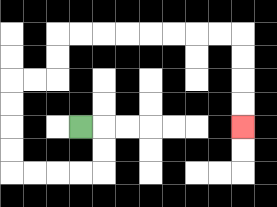{'start': '[3, 5]', 'end': '[10, 5]', 'path_directions': 'R,D,D,L,L,L,L,U,U,U,U,R,R,U,U,R,R,R,R,R,R,R,R,D,D,D,D', 'path_coordinates': '[[3, 5], [4, 5], [4, 6], [4, 7], [3, 7], [2, 7], [1, 7], [0, 7], [0, 6], [0, 5], [0, 4], [0, 3], [1, 3], [2, 3], [2, 2], [2, 1], [3, 1], [4, 1], [5, 1], [6, 1], [7, 1], [8, 1], [9, 1], [10, 1], [10, 2], [10, 3], [10, 4], [10, 5]]'}